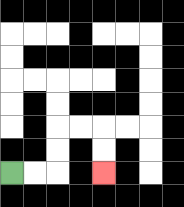{'start': '[0, 7]', 'end': '[4, 7]', 'path_directions': 'R,R,U,U,R,R,D,D', 'path_coordinates': '[[0, 7], [1, 7], [2, 7], [2, 6], [2, 5], [3, 5], [4, 5], [4, 6], [4, 7]]'}